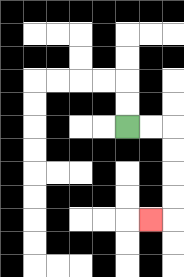{'start': '[5, 5]', 'end': '[6, 9]', 'path_directions': 'R,R,D,D,D,D,L', 'path_coordinates': '[[5, 5], [6, 5], [7, 5], [7, 6], [7, 7], [7, 8], [7, 9], [6, 9]]'}